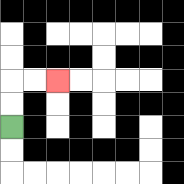{'start': '[0, 5]', 'end': '[2, 3]', 'path_directions': 'U,U,R,R', 'path_coordinates': '[[0, 5], [0, 4], [0, 3], [1, 3], [2, 3]]'}